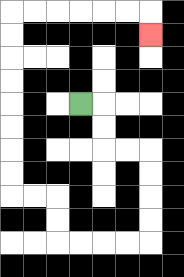{'start': '[3, 4]', 'end': '[6, 1]', 'path_directions': 'R,D,D,R,R,D,D,D,D,L,L,L,L,U,U,L,L,U,U,U,U,U,U,U,U,R,R,R,R,R,R,D', 'path_coordinates': '[[3, 4], [4, 4], [4, 5], [4, 6], [5, 6], [6, 6], [6, 7], [6, 8], [6, 9], [6, 10], [5, 10], [4, 10], [3, 10], [2, 10], [2, 9], [2, 8], [1, 8], [0, 8], [0, 7], [0, 6], [0, 5], [0, 4], [0, 3], [0, 2], [0, 1], [0, 0], [1, 0], [2, 0], [3, 0], [4, 0], [5, 0], [6, 0], [6, 1]]'}